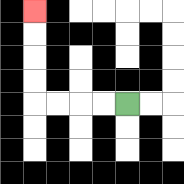{'start': '[5, 4]', 'end': '[1, 0]', 'path_directions': 'L,L,L,L,U,U,U,U', 'path_coordinates': '[[5, 4], [4, 4], [3, 4], [2, 4], [1, 4], [1, 3], [1, 2], [1, 1], [1, 0]]'}